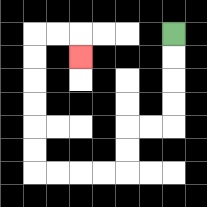{'start': '[7, 1]', 'end': '[3, 2]', 'path_directions': 'D,D,D,D,L,L,D,D,L,L,L,L,U,U,U,U,U,U,R,R,D', 'path_coordinates': '[[7, 1], [7, 2], [7, 3], [7, 4], [7, 5], [6, 5], [5, 5], [5, 6], [5, 7], [4, 7], [3, 7], [2, 7], [1, 7], [1, 6], [1, 5], [1, 4], [1, 3], [1, 2], [1, 1], [2, 1], [3, 1], [3, 2]]'}